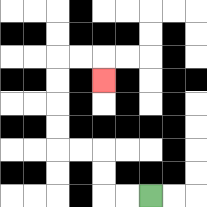{'start': '[6, 8]', 'end': '[4, 3]', 'path_directions': 'L,L,U,U,L,L,U,U,U,U,R,R,D', 'path_coordinates': '[[6, 8], [5, 8], [4, 8], [4, 7], [4, 6], [3, 6], [2, 6], [2, 5], [2, 4], [2, 3], [2, 2], [3, 2], [4, 2], [4, 3]]'}